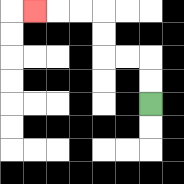{'start': '[6, 4]', 'end': '[1, 0]', 'path_directions': 'U,U,L,L,U,U,L,L,L', 'path_coordinates': '[[6, 4], [6, 3], [6, 2], [5, 2], [4, 2], [4, 1], [4, 0], [3, 0], [2, 0], [1, 0]]'}